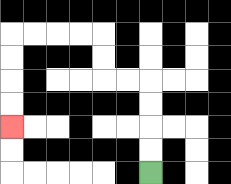{'start': '[6, 7]', 'end': '[0, 5]', 'path_directions': 'U,U,U,U,L,L,U,U,L,L,L,L,D,D,D,D', 'path_coordinates': '[[6, 7], [6, 6], [6, 5], [6, 4], [6, 3], [5, 3], [4, 3], [4, 2], [4, 1], [3, 1], [2, 1], [1, 1], [0, 1], [0, 2], [0, 3], [0, 4], [0, 5]]'}